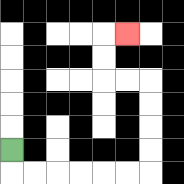{'start': '[0, 6]', 'end': '[5, 1]', 'path_directions': 'D,R,R,R,R,R,R,U,U,U,U,L,L,U,U,R', 'path_coordinates': '[[0, 6], [0, 7], [1, 7], [2, 7], [3, 7], [4, 7], [5, 7], [6, 7], [6, 6], [6, 5], [6, 4], [6, 3], [5, 3], [4, 3], [4, 2], [4, 1], [5, 1]]'}